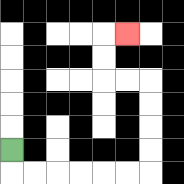{'start': '[0, 6]', 'end': '[5, 1]', 'path_directions': 'D,R,R,R,R,R,R,U,U,U,U,L,L,U,U,R', 'path_coordinates': '[[0, 6], [0, 7], [1, 7], [2, 7], [3, 7], [4, 7], [5, 7], [6, 7], [6, 6], [6, 5], [6, 4], [6, 3], [5, 3], [4, 3], [4, 2], [4, 1], [5, 1]]'}